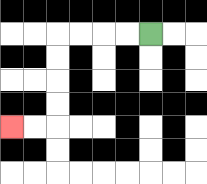{'start': '[6, 1]', 'end': '[0, 5]', 'path_directions': 'L,L,L,L,D,D,D,D,L,L', 'path_coordinates': '[[6, 1], [5, 1], [4, 1], [3, 1], [2, 1], [2, 2], [2, 3], [2, 4], [2, 5], [1, 5], [0, 5]]'}